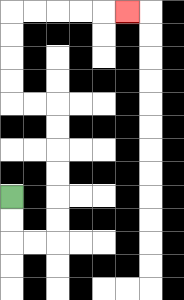{'start': '[0, 8]', 'end': '[5, 0]', 'path_directions': 'D,D,R,R,U,U,U,U,U,U,L,L,U,U,U,U,R,R,R,R,R', 'path_coordinates': '[[0, 8], [0, 9], [0, 10], [1, 10], [2, 10], [2, 9], [2, 8], [2, 7], [2, 6], [2, 5], [2, 4], [1, 4], [0, 4], [0, 3], [0, 2], [0, 1], [0, 0], [1, 0], [2, 0], [3, 0], [4, 0], [5, 0]]'}